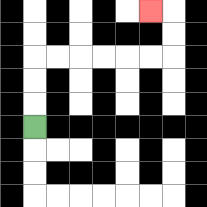{'start': '[1, 5]', 'end': '[6, 0]', 'path_directions': 'U,U,U,R,R,R,R,R,R,U,U,L', 'path_coordinates': '[[1, 5], [1, 4], [1, 3], [1, 2], [2, 2], [3, 2], [4, 2], [5, 2], [6, 2], [7, 2], [7, 1], [7, 0], [6, 0]]'}